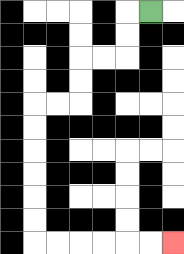{'start': '[6, 0]', 'end': '[7, 10]', 'path_directions': 'L,D,D,L,L,D,D,L,L,D,D,D,D,D,D,R,R,R,R,R,R', 'path_coordinates': '[[6, 0], [5, 0], [5, 1], [5, 2], [4, 2], [3, 2], [3, 3], [3, 4], [2, 4], [1, 4], [1, 5], [1, 6], [1, 7], [1, 8], [1, 9], [1, 10], [2, 10], [3, 10], [4, 10], [5, 10], [6, 10], [7, 10]]'}